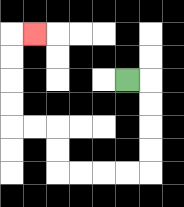{'start': '[5, 3]', 'end': '[1, 1]', 'path_directions': 'R,D,D,D,D,L,L,L,L,U,U,L,L,U,U,U,U,R', 'path_coordinates': '[[5, 3], [6, 3], [6, 4], [6, 5], [6, 6], [6, 7], [5, 7], [4, 7], [3, 7], [2, 7], [2, 6], [2, 5], [1, 5], [0, 5], [0, 4], [0, 3], [0, 2], [0, 1], [1, 1]]'}